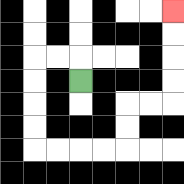{'start': '[3, 3]', 'end': '[7, 0]', 'path_directions': 'U,L,L,D,D,D,D,R,R,R,R,U,U,R,R,U,U,U,U', 'path_coordinates': '[[3, 3], [3, 2], [2, 2], [1, 2], [1, 3], [1, 4], [1, 5], [1, 6], [2, 6], [3, 6], [4, 6], [5, 6], [5, 5], [5, 4], [6, 4], [7, 4], [7, 3], [7, 2], [7, 1], [7, 0]]'}